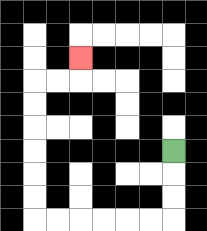{'start': '[7, 6]', 'end': '[3, 2]', 'path_directions': 'D,D,D,L,L,L,L,L,L,U,U,U,U,U,U,R,R,U', 'path_coordinates': '[[7, 6], [7, 7], [7, 8], [7, 9], [6, 9], [5, 9], [4, 9], [3, 9], [2, 9], [1, 9], [1, 8], [1, 7], [1, 6], [1, 5], [1, 4], [1, 3], [2, 3], [3, 3], [3, 2]]'}